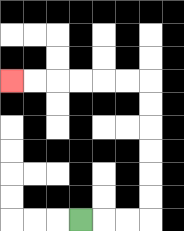{'start': '[3, 9]', 'end': '[0, 3]', 'path_directions': 'R,R,R,U,U,U,U,U,U,L,L,L,L,L,L', 'path_coordinates': '[[3, 9], [4, 9], [5, 9], [6, 9], [6, 8], [6, 7], [6, 6], [6, 5], [6, 4], [6, 3], [5, 3], [4, 3], [3, 3], [2, 3], [1, 3], [0, 3]]'}